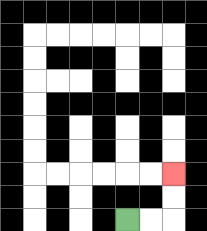{'start': '[5, 9]', 'end': '[7, 7]', 'path_directions': 'R,R,U,U', 'path_coordinates': '[[5, 9], [6, 9], [7, 9], [7, 8], [7, 7]]'}